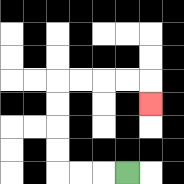{'start': '[5, 7]', 'end': '[6, 4]', 'path_directions': 'L,L,L,U,U,U,U,R,R,R,R,D', 'path_coordinates': '[[5, 7], [4, 7], [3, 7], [2, 7], [2, 6], [2, 5], [2, 4], [2, 3], [3, 3], [4, 3], [5, 3], [6, 3], [6, 4]]'}